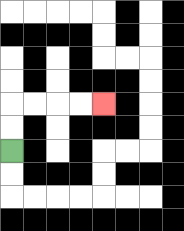{'start': '[0, 6]', 'end': '[4, 4]', 'path_directions': 'U,U,R,R,R,R', 'path_coordinates': '[[0, 6], [0, 5], [0, 4], [1, 4], [2, 4], [3, 4], [4, 4]]'}